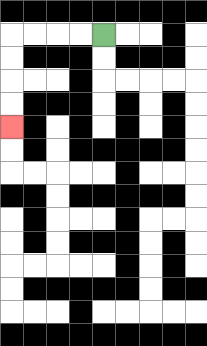{'start': '[4, 1]', 'end': '[0, 5]', 'path_directions': 'L,L,L,L,D,D,D,D', 'path_coordinates': '[[4, 1], [3, 1], [2, 1], [1, 1], [0, 1], [0, 2], [0, 3], [0, 4], [0, 5]]'}